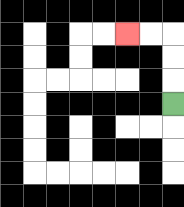{'start': '[7, 4]', 'end': '[5, 1]', 'path_directions': 'U,U,U,L,L', 'path_coordinates': '[[7, 4], [7, 3], [7, 2], [7, 1], [6, 1], [5, 1]]'}